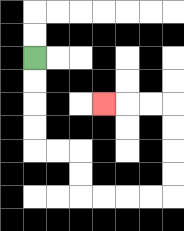{'start': '[1, 2]', 'end': '[4, 4]', 'path_directions': 'D,D,D,D,R,R,D,D,R,R,R,R,U,U,U,U,L,L,L', 'path_coordinates': '[[1, 2], [1, 3], [1, 4], [1, 5], [1, 6], [2, 6], [3, 6], [3, 7], [3, 8], [4, 8], [5, 8], [6, 8], [7, 8], [7, 7], [7, 6], [7, 5], [7, 4], [6, 4], [5, 4], [4, 4]]'}